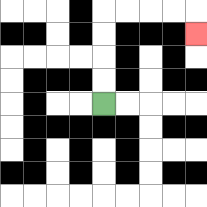{'start': '[4, 4]', 'end': '[8, 1]', 'path_directions': 'U,U,U,U,R,R,R,R,D', 'path_coordinates': '[[4, 4], [4, 3], [4, 2], [4, 1], [4, 0], [5, 0], [6, 0], [7, 0], [8, 0], [8, 1]]'}